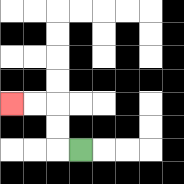{'start': '[3, 6]', 'end': '[0, 4]', 'path_directions': 'L,U,U,L,L', 'path_coordinates': '[[3, 6], [2, 6], [2, 5], [2, 4], [1, 4], [0, 4]]'}